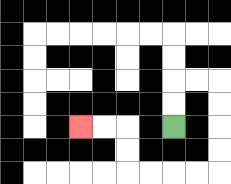{'start': '[7, 5]', 'end': '[3, 5]', 'path_directions': 'U,U,R,R,D,D,D,D,L,L,L,L,U,U,L,L', 'path_coordinates': '[[7, 5], [7, 4], [7, 3], [8, 3], [9, 3], [9, 4], [9, 5], [9, 6], [9, 7], [8, 7], [7, 7], [6, 7], [5, 7], [5, 6], [5, 5], [4, 5], [3, 5]]'}